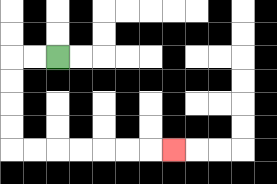{'start': '[2, 2]', 'end': '[7, 6]', 'path_directions': 'L,L,D,D,D,D,R,R,R,R,R,R,R', 'path_coordinates': '[[2, 2], [1, 2], [0, 2], [0, 3], [0, 4], [0, 5], [0, 6], [1, 6], [2, 6], [3, 6], [4, 6], [5, 6], [6, 6], [7, 6]]'}